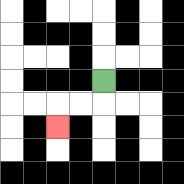{'start': '[4, 3]', 'end': '[2, 5]', 'path_directions': 'D,L,L,D', 'path_coordinates': '[[4, 3], [4, 4], [3, 4], [2, 4], [2, 5]]'}